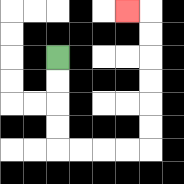{'start': '[2, 2]', 'end': '[5, 0]', 'path_directions': 'D,D,D,D,R,R,R,R,U,U,U,U,U,U,L', 'path_coordinates': '[[2, 2], [2, 3], [2, 4], [2, 5], [2, 6], [3, 6], [4, 6], [5, 6], [6, 6], [6, 5], [6, 4], [6, 3], [6, 2], [6, 1], [6, 0], [5, 0]]'}